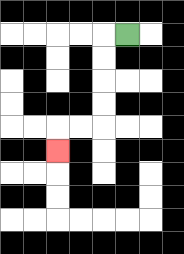{'start': '[5, 1]', 'end': '[2, 6]', 'path_directions': 'L,D,D,D,D,L,L,D', 'path_coordinates': '[[5, 1], [4, 1], [4, 2], [4, 3], [4, 4], [4, 5], [3, 5], [2, 5], [2, 6]]'}